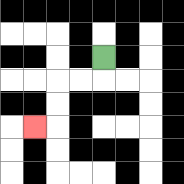{'start': '[4, 2]', 'end': '[1, 5]', 'path_directions': 'D,L,L,D,D,L', 'path_coordinates': '[[4, 2], [4, 3], [3, 3], [2, 3], [2, 4], [2, 5], [1, 5]]'}